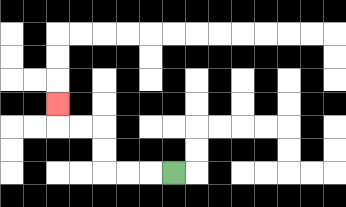{'start': '[7, 7]', 'end': '[2, 4]', 'path_directions': 'L,L,L,U,U,L,L,U', 'path_coordinates': '[[7, 7], [6, 7], [5, 7], [4, 7], [4, 6], [4, 5], [3, 5], [2, 5], [2, 4]]'}